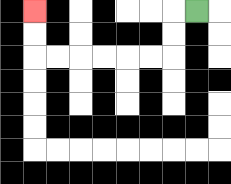{'start': '[8, 0]', 'end': '[1, 0]', 'path_directions': 'L,D,D,L,L,L,L,L,L,U,U', 'path_coordinates': '[[8, 0], [7, 0], [7, 1], [7, 2], [6, 2], [5, 2], [4, 2], [3, 2], [2, 2], [1, 2], [1, 1], [1, 0]]'}